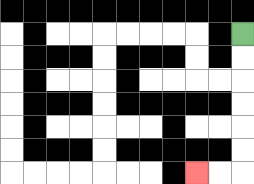{'start': '[10, 1]', 'end': '[8, 7]', 'path_directions': 'D,D,D,D,D,D,L,L', 'path_coordinates': '[[10, 1], [10, 2], [10, 3], [10, 4], [10, 5], [10, 6], [10, 7], [9, 7], [8, 7]]'}